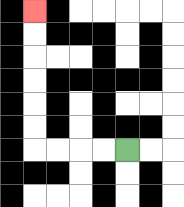{'start': '[5, 6]', 'end': '[1, 0]', 'path_directions': 'L,L,L,L,U,U,U,U,U,U', 'path_coordinates': '[[5, 6], [4, 6], [3, 6], [2, 6], [1, 6], [1, 5], [1, 4], [1, 3], [1, 2], [1, 1], [1, 0]]'}